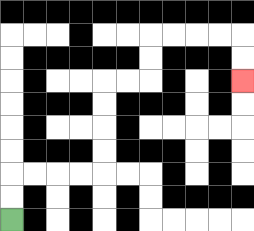{'start': '[0, 9]', 'end': '[10, 3]', 'path_directions': 'U,U,R,R,R,R,U,U,U,U,R,R,U,U,R,R,R,R,D,D', 'path_coordinates': '[[0, 9], [0, 8], [0, 7], [1, 7], [2, 7], [3, 7], [4, 7], [4, 6], [4, 5], [4, 4], [4, 3], [5, 3], [6, 3], [6, 2], [6, 1], [7, 1], [8, 1], [9, 1], [10, 1], [10, 2], [10, 3]]'}